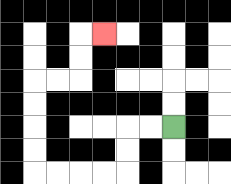{'start': '[7, 5]', 'end': '[4, 1]', 'path_directions': 'L,L,D,D,L,L,L,L,U,U,U,U,R,R,U,U,R', 'path_coordinates': '[[7, 5], [6, 5], [5, 5], [5, 6], [5, 7], [4, 7], [3, 7], [2, 7], [1, 7], [1, 6], [1, 5], [1, 4], [1, 3], [2, 3], [3, 3], [3, 2], [3, 1], [4, 1]]'}